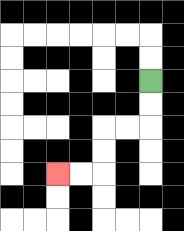{'start': '[6, 3]', 'end': '[2, 7]', 'path_directions': 'D,D,L,L,D,D,L,L', 'path_coordinates': '[[6, 3], [6, 4], [6, 5], [5, 5], [4, 5], [4, 6], [4, 7], [3, 7], [2, 7]]'}